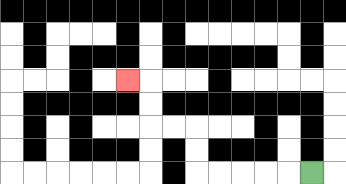{'start': '[13, 7]', 'end': '[5, 3]', 'path_directions': 'L,L,L,L,L,U,U,L,L,U,U,L', 'path_coordinates': '[[13, 7], [12, 7], [11, 7], [10, 7], [9, 7], [8, 7], [8, 6], [8, 5], [7, 5], [6, 5], [6, 4], [6, 3], [5, 3]]'}